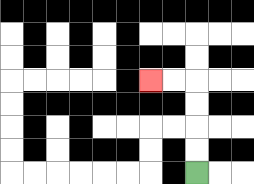{'start': '[8, 7]', 'end': '[6, 3]', 'path_directions': 'U,U,U,U,L,L', 'path_coordinates': '[[8, 7], [8, 6], [8, 5], [8, 4], [8, 3], [7, 3], [6, 3]]'}